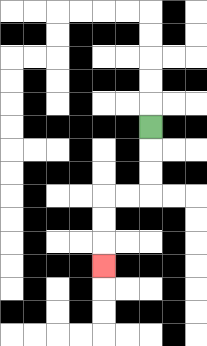{'start': '[6, 5]', 'end': '[4, 11]', 'path_directions': 'D,D,D,L,L,D,D,D', 'path_coordinates': '[[6, 5], [6, 6], [6, 7], [6, 8], [5, 8], [4, 8], [4, 9], [4, 10], [4, 11]]'}